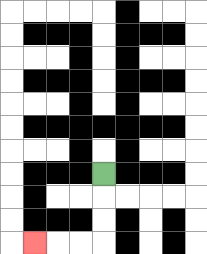{'start': '[4, 7]', 'end': '[1, 10]', 'path_directions': 'D,D,D,L,L,L', 'path_coordinates': '[[4, 7], [4, 8], [4, 9], [4, 10], [3, 10], [2, 10], [1, 10]]'}